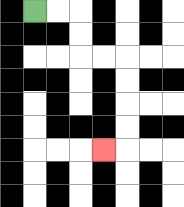{'start': '[1, 0]', 'end': '[4, 6]', 'path_directions': 'R,R,D,D,R,R,D,D,D,D,L', 'path_coordinates': '[[1, 0], [2, 0], [3, 0], [3, 1], [3, 2], [4, 2], [5, 2], [5, 3], [5, 4], [5, 5], [5, 6], [4, 6]]'}